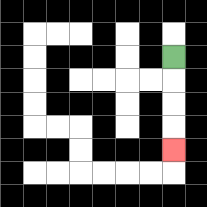{'start': '[7, 2]', 'end': '[7, 6]', 'path_directions': 'D,D,D,D', 'path_coordinates': '[[7, 2], [7, 3], [7, 4], [7, 5], [7, 6]]'}